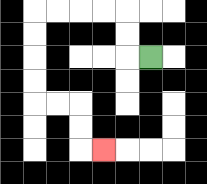{'start': '[6, 2]', 'end': '[4, 6]', 'path_directions': 'L,U,U,L,L,L,L,D,D,D,D,R,R,D,D,R', 'path_coordinates': '[[6, 2], [5, 2], [5, 1], [5, 0], [4, 0], [3, 0], [2, 0], [1, 0], [1, 1], [1, 2], [1, 3], [1, 4], [2, 4], [3, 4], [3, 5], [3, 6], [4, 6]]'}